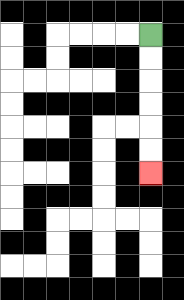{'start': '[6, 1]', 'end': '[6, 7]', 'path_directions': 'D,D,D,D,D,D', 'path_coordinates': '[[6, 1], [6, 2], [6, 3], [6, 4], [6, 5], [6, 6], [6, 7]]'}